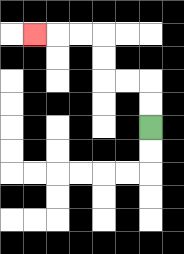{'start': '[6, 5]', 'end': '[1, 1]', 'path_directions': 'U,U,L,L,U,U,L,L,L', 'path_coordinates': '[[6, 5], [6, 4], [6, 3], [5, 3], [4, 3], [4, 2], [4, 1], [3, 1], [2, 1], [1, 1]]'}